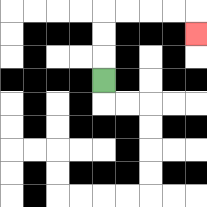{'start': '[4, 3]', 'end': '[8, 1]', 'path_directions': 'U,U,U,R,R,R,R,D', 'path_coordinates': '[[4, 3], [4, 2], [4, 1], [4, 0], [5, 0], [6, 0], [7, 0], [8, 0], [8, 1]]'}